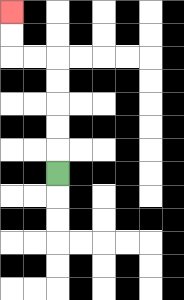{'start': '[2, 7]', 'end': '[0, 0]', 'path_directions': 'U,U,U,U,U,L,L,U,U', 'path_coordinates': '[[2, 7], [2, 6], [2, 5], [2, 4], [2, 3], [2, 2], [1, 2], [0, 2], [0, 1], [0, 0]]'}